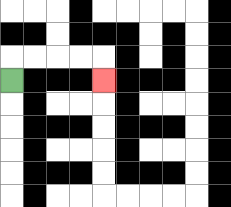{'start': '[0, 3]', 'end': '[4, 3]', 'path_directions': 'U,R,R,R,R,D', 'path_coordinates': '[[0, 3], [0, 2], [1, 2], [2, 2], [3, 2], [4, 2], [4, 3]]'}